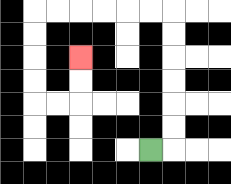{'start': '[6, 6]', 'end': '[3, 2]', 'path_directions': 'R,U,U,U,U,U,U,L,L,L,L,L,L,D,D,D,D,R,R,U,U', 'path_coordinates': '[[6, 6], [7, 6], [7, 5], [7, 4], [7, 3], [7, 2], [7, 1], [7, 0], [6, 0], [5, 0], [4, 0], [3, 0], [2, 0], [1, 0], [1, 1], [1, 2], [1, 3], [1, 4], [2, 4], [3, 4], [3, 3], [3, 2]]'}